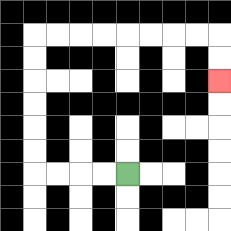{'start': '[5, 7]', 'end': '[9, 3]', 'path_directions': 'L,L,L,L,U,U,U,U,U,U,R,R,R,R,R,R,R,R,D,D', 'path_coordinates': '[[5, 7], [4, 7], [3, 7], [2, 7], [1, 7], [1, 6], [1, 5], [1, 4], [1, 3], [1, 2], [1, 1], [2, 1], [3, 1], [4, 1], [5, 1], [6, 1], [7, 1], [8, 1], [9, 1], [9, 2], [9, 3]]'}